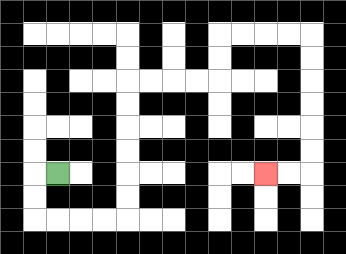{'start': '[2, 7]', 'end': '[11, 7]', 'path_directions': 'L,D,D,R,R,R,R,U,U,U,U,U,U,R,R,R,R,U,U,R,R,R,R,D,D,D,D,D,D,L,L', 'path_coordinates': '[[2, 7], [1, 7], [1, 8], [1, 9], [2, 9], [3, 9], [4, 9], [5, 9], [5, 8], [5, 7], [5, 6], [5, 5], [5, 4], [5, 3], [6, 3], [7, 3], [8, 3], [9, 3], [9, 2], [9, 1], [10, 1], [11, 1], [12, 1], [13, 1], [13, 2], [13, 3], [13, 4], [13, 5], [13, 6], [13, 7], [12, 7], [11, 7]]'}